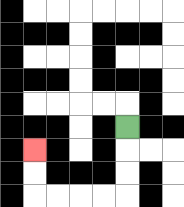{'start': '[5, 5]', 'end': '[1, 6]', 'path_directions': 'D,D,D,L,L,L,L,U,U', 'path_coordinates': '[[5, 5], [5, 6], [5, 7], [5, 8], [4, 8], [3, 8], [2, 8], [1, 8], [1, 7], [1, 6]]'}